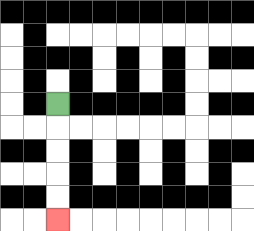{'start': '[2, 4]', 'end': '[2, 9]', 'path_directions': 'D,D,D,D,D', 'path_coordinates': '[[2, 4], [2, 5], [2, 6], [2, 7], [2, 8], [2, 9]]'}